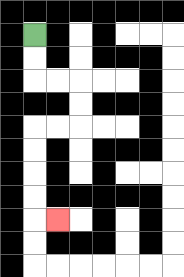{'start': '[1, 1]', 'end': '[2, 9]', 'path_directions': 'D,D,R,R,D,D,L,L,D,D,D,D,R', 'path_coordinates': '[[1, 1], [1, 2], [1, 3], [2, 3], [3, 3], [3, 4], [3, 5], [2, 5], [1, 5], [1, 6], [1, 7], [1, 8], [1, 9], [2, 9]]'}